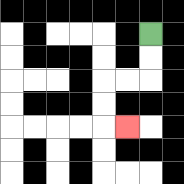{'start': '[6, 1]', 'end': '[5, 5]', 'path_directions': 'D,D,L,L,D,D,R', 'path_coordinates': '[[6, 1], [6, 2], [6, 3], [5, 3], [4, 3], [4, 4], [4, 5], [5, 5]]'}